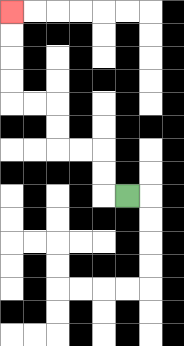{'start': '[5, 8]', 'end': '[0, 0]', 'path_directions': 'L,U,U,L,L,U,U,L,L,U,U,U,U', 'path_coordinates': '[[5, 8], [4, 8], [4, 7], [4, 6], [3, 6], [2, 6], [2, 5], [2, 4], [1, 4], [0, 4], [0, 3], [0, 2], [0, 1], [0, 0]]'}